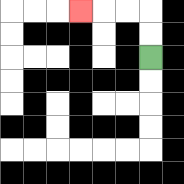{'start': '[6, 2]', 'end': '[3, 0]', 'path_directions': 'U,U,L,L,L', 'path_coordinates': '[[6, 2], [6, 1], [6, 0], [5, 0], [4, 0], [3, 0]]'}